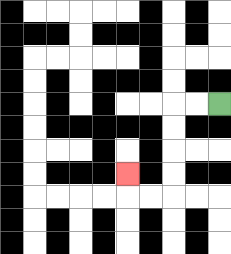{'start': '[9, 4]', 'end': '[5, 7]', 'path_directions': 'L,L,D,D,D,D,L,L,U', 'path_coordinates': '[[9, 4], [8, 4], [7, 4], [7, 5], [7, 6], [7, 7], [7, 8], [6, 8], [5, 8], [5, 7]]'}